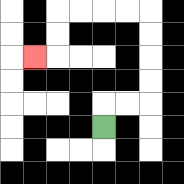{'start': '[4, 5]', 'end': '[1, 2]', 'path_directions': 'U,R,R,U,U,U,U,L,L,L,L,D,D,L', 'path_coordinates': '[[4, 5], [4, 4], [5, 4], [6, 4], [6, 3], [6, 2], [6, 1], [6, 0], [5, 0], [4, 0], [3, 0], [2, 0], [2, 1], [2, 2], [1, 2]]'}